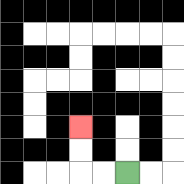{'start': '[5, 7]', 'end': '[3, 5]', 'path_directions': 'L,L,U,U', 'path_coordinates': '[[5, 7], [4, 7], [3, 7], [3, 6], [3, 5]]'}